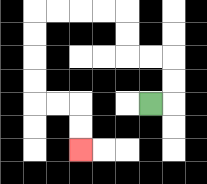{'start': '[6, 4]', 'end': '[3, 6]', 'path_directions': 'R,U,U,L,L,U,U,L,L,L,L,D,D,D,D,R,R,D,D', 'path_coordinates': '[[6, 4], [7, 4], [7, 3], [7, 2], [6, 2], [5, 2], [5, 1], [5, 0], [4, 0], [3, 0], [2, 0], [1, 0], [1, 1], [1, 2], [1, 3], [1, 4], [2, 4], [3, 4], [3, 5], [3, 6]]'}